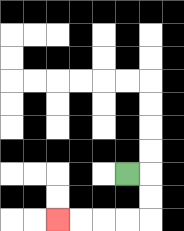{'start': '[5, 7]', 'end': '[2, 9]', 'path_directions': 'R,D,D,L,L,L,L', 'path_coordinates': '[[5, 7], [6, 7], [6, 8], [6, 9], [5, 9], [4, 9], [3, 9], [2, 9]]'}